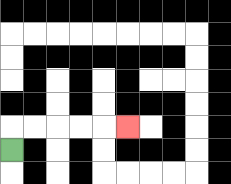{'start': '[0, 6]', 'end': '[5, 5]', 'path_directions': 'U,R,R,R,R,R', 'path_coordinates': '[[0, 6], [0, 5], [1, 5], [2, 5], [3, 5], [4, 5], [5, 5]]'}